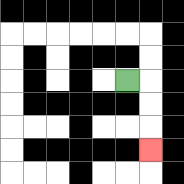{'start': '[5, 3]', 'end': '[6, 6]', 'path_directions': 'R,D,D,D', 'path_coordinates': '[[5, 3], [6, 3], [6, 4], [6, 5], [6, 6]]'}